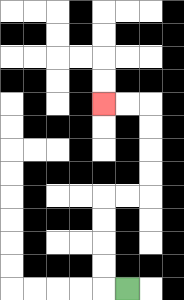{'start': '[5, 12]', 'end': '[4, 4]', 'path_directions': 'L,U,U,U,U,R,R,U,U,U,U,L,L', 'path_coordinates': '[[5, 12], [4, 12], [4, 11], [4, 10], [4, 9], [4, 8], [5, 8], [6, 8], [6, 7], [6, 6], [6, 5], [6, 4], [5, 4], [4, 4]]'}